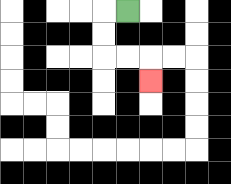{'start': '[5, 0]', 'end': '[6, 3]', 'path_directions': 'L,D,D,R,R,D', 'path_coordinates': '[[5, 0], [4, 0], [4, 1], [4, 2], [5, 2], [6, 2], [6, 3]]'}